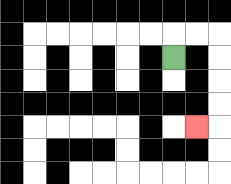{'start': '[7, 2]', 'end': '[8, 5]', 'path_directions': 'U,R,R,D,D,D,D,L', 'path_coordinates': '[[7, 2], [7, 1], [8, 1], [9, 1], [9, 2], [9, 3], [9, 4], [9, 5], [8, 5]]'}